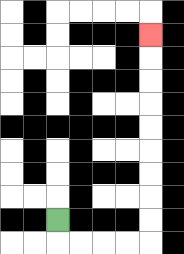{'start': '[2, 9]', 'end': '[6, 1]', 'path_directions': 'D,R,R,R,R,U,U,U,U,U,U,U,U,U', 'path_coordinates': '[[2, 9], [2, 10], [3, 10], [4, 10], [5, 10], [6, 10], [6, 9], [6, 8], [6, 7], [6, 6], [6, 5], [6, 4], [6, 3], [6, 2], [6, 1]]'}